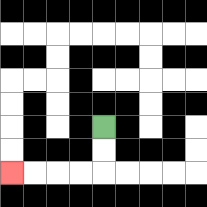{'start': '[4, 5]', 'end': '[0, 7]', 'path_directions': 'D,D,L,L,L,L', 'path_coordinates': '[[4, 5], [4, 6], [4, 7], [3, 7], [2, 7], [1, 7], [0, 7]]'}